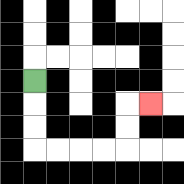{'start': '[1, 3]', 'end': '[6, 4]', 'path_directions': 'D,D,D,R,R,R,R,U,U,R', 'path_coordinates': '[[1, 3], [1, 4], [1, 5], [1, 6], [2, 6], [3, 6], [4, 6], [5, 6], [5, 5], [5, 4], [6, 4]]'}